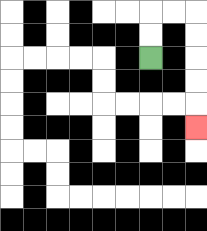{'start': '[6, 2]', 'end': '[8, 5]', 'path_directions': 'U,U,R,R,D,D,D,D,D', 'path_coordinates': '[[6, 2], [6, 1], [6, 0], [7, 0], [8, 0], [8, 1], [8, 2], [8, 3], [8, 4], [8, 5]]'}